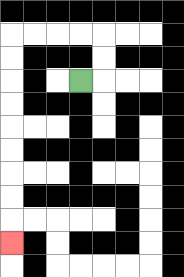{'start': '[3, 3]', 'end': '[0, 10]', 'path_directions': 'R,U,U,L,L,L,L,D,D,D,D,D,D,D,D,D', 'path_coordinates': '[[3, 3], [4, 3], [4, 2], [4, 1], [3, 1], [2, 1], [1, 1], [0, 1], [0, 2], [0, 3], [0, 4], [0, 5], [0, 6], [0, 7], [0, 8], [0, 9], [0, 10]]'}